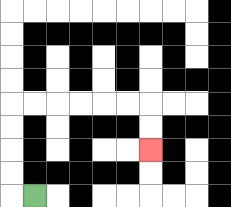{'start': '[1, 8]', 'end': '[6, 6]', 'path_directions': 'L,U,U,U,U,R,R,R,R,R,R,D,D', 'path_coordinates': '[[1, 8], [0, 8], [0, 7], [0, 6], [0, 5], [0, 4], [1, 4], [2, 4], [3, 4], [4, 4], [5, 4], [6, 4], [6, 5], [6, 6]]'}